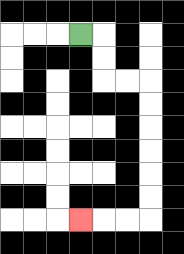{'start': '[3, 1]', 'end': '[3, 9]', 'path_directions': 'R,D,D,R,R,D,D,D,D,D,D,L,L,L', 'path_coordinates': '[[3, 1], [4, 1], [4, 2], [4, 3], [5, 3], [6, 3], [6, 4], [6, 5], [6, 6], [6, 7], [6, 8], [6, 9], [5, 9], [4, 9], [3, 9]]'}